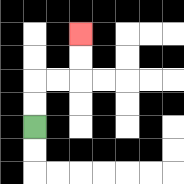{'start': '[1, 5]', 'end': '[3, 1]', 'path_directions': 'U,U,R,R,U,U', 'path_coordinates': '[[1, 5], [1, 4], [1, 3], [2, 3], [3, 3], [3, 2], [3, 1]]'}